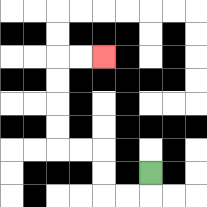{'start': '[6, 7]', 'end': '[4, 2]', 'path_directions': 'D,L,L,U,U,L,L,U,U,U,U,R,R', 'path_coordinates': '[[6, 7], [6, 8], [5, 8], [4, 8], [4, 7], [4, 6], [3, 6], [2, 6], [2, 5], [2, 4], [2, 3], [2, 2], [3, 2], [4, 2]]'}